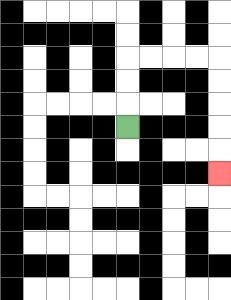{'start': '[5, 5]', 'end': '[9, 7]', 'path_directions': 'U,U,U,R,R,R,R,D,D,D,D,D', 'path_coordinates': '[[5, 5], [5, 4], [5, 3], [5, 2], [6, 2], [7, 2], [8, 2], [9, 2], [9, 3], [9, 4], [9, 5], [9, 6], [9, 7]]'}